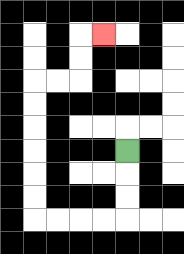{'start': '[5, 6]', 'end': '[4, 1]', 'path_directions': 'D,D,D,L,L,L,L,U,U,U,U,U,U,R,R,U,U,R', 'path_coordinates': '[[5, 6], [5, 7], [5, 8], [5, 9], [4, 9], [3, 9], [2, 9], [1, 9], [1, 8], [1, 7], [1, 6], [1, 5], [1, 4], [1, 3], [2, 3], [3, 3], [3, 2], [3, 1], [4, 1]]'}